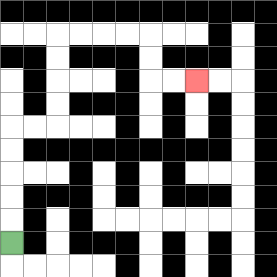{'start': '[0, 10]', 'end': '[8, 3]', 'path_directions': 'U,U,U,U,U,R,R,U,U,U,U,R,R,R,R,D,D,R,R', 'path_coordinates': '[[0, 10], [0, 9], [0, 8], [0, 7], [0, 6], [0, 5], [1, 5], [2, 5], [2, 4], [2, 3], [2, 2], [2, 1], [3, 1], [4, 1], [5, 1], [6, 1], [6, 2], [6, 3], [7, 3], [8, 3]]'}